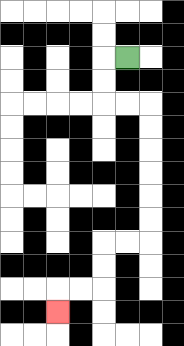{'start': '[5, 2]', 'end': '[2, 13]', 'path_directions': 'L,D,D,R,R,D,D,D,D,D,D,L,L,D,D,L,L,D', 'path_coordinates': '[[5, 2], [4, 2], [4, 3], [4, 4], [5, 4], [6, 4], [6, 5], [6, 6], [6, 7], [6, 8], [6, 9], [6, 10], [5, 10], [4, 10], [4, 11], [4, 12], [3, 12], [2, 12], [2, 13]]'}